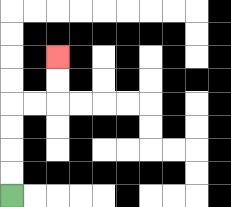{'start': '[0, 8]', 'end': '[2, 2]', 'path_directions': 'U,U,U,U,R,R,U,U', 'path_coordinates': '[[0, 8], [0, 7], [0, 6], [0, 5], [0, 4], [1, 4], [2, 4], [2, 3], [2, 2]]'}